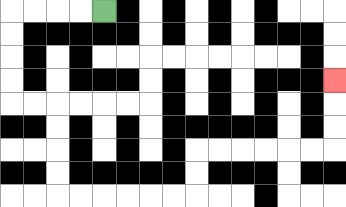{'start': '[4, 0]', 'end': '[14, 3]', 'path_directions': 'L,L,L,L,D,D,D,D,R,R,D,D,D,D,R,R,R,R,R,R,U,U,R,R,R,R,R,R,U,U,U', 'path_coordinates': '[[4, 0], [3, 0], [2, 0], [1, 0], [0, 0], [0, 1], [0, 2], [0, 3], [0, 4], [1, 4], [2, 4], [2, 5], [2, 6], [2, 7], [2, 8], [3, 8], [4, 8], [5, 8], [6, 8], [7, 8], [8, 8], [8, 7], [8, 6], [9, 6], [10, 6], [11, 6], [12, 6], [13, 6], [14, 6], [14, 5], [14, 4], [14, 3]]'}